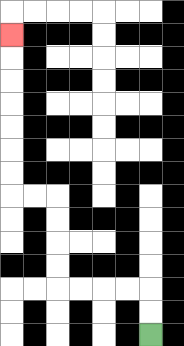{'start': '[6, 14]', 'end': '[0, 1]', 'path_directions': 'U,U,L,L,L,L,U,U,U,U,L,L,U,U,U,U,U,U,U', 'path_coordinates': '[[6, 14], [6, 13], [6, 12], [5, 12], [4, 12], [3, 12], [2, 12], [2, 11], [2, 10], [2, 9], [2, 8], [1, 8], [0, 8], [0, 7], [0, 6], [0, 5], [0, 4], [0, 3], [0, 2], [0, 1]]'}